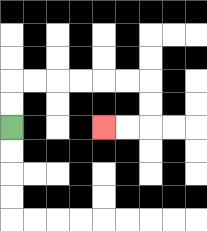{'start': '[0, 5]', 'end': '[4, 5]', 'path_directions': 'U,U,R,R,R,R,R,R,D,D,L,L', 'path_coordinates': '[[0, 5], [0, 4], [0, 3], [1, 3], [2, 3], [3, 3], [4, 3], [5, 3], [6, 3], [6, 4], [6, 5], [5, 5], [4, 5]]'}